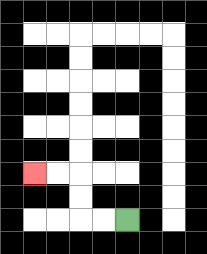{'start': '[5, 9]', 'end': '[1, 7]', 'path_directions': 'L,L,U,U,L,L', 'path_coordinates': '[[5, 9], [4, 9], [3, 9], [3, 8], [3, 7], [2, 7], [1, 7]]'}